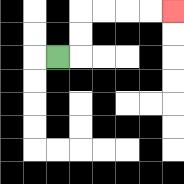{'start': '[2, 2]', 'end': '[7, 0]', 'path_directions': 'R,U,U,R,R,R,R', 'path_coordinates': '[[2, 2], [3, 2], [3, 1], [3, 0], [4, 0], [5, 0], [6, 0], [7, 0]]'}